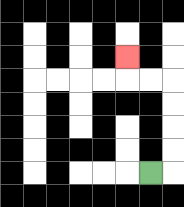{'start': '[6, 7]', 'end': '[5, 2]', 'path_directions': 'R,U,U,U,U,L,L,U', 'path_coordinates': '[[6, 7], [7, 7], [7, 6], [7, 5], [7, 4], [7, 3], [6, 3], [5, 3], [5, 2]]'}